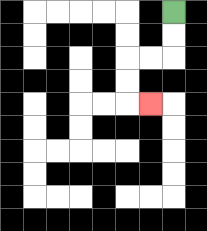{'start': '[7, 0]', 'end': '[6, 4]', 'path_directions': 'D,D,L,L,D,D,R', 'path_coordinates': '[[7, 0], [7, 1], [7, 2], [6, 2], [5, 2], [5, 3], [5, 4], [6, 4]]'}